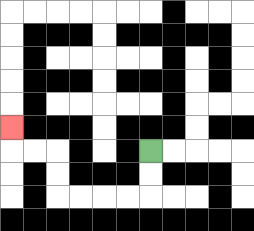{'start': '[6, 6]', 'end': '[0, 5]', 'path_directions': 'D,D,L,L,L,L,U,U,L,L,U', 'path_coordinates': '[[6, 6], [6, 7], [6, 8], [5, 8], [4, 8], [3, 8], [2, 8], [2, 7], [2, 6], [1, 6], [0, 6], [0, 5]]'}